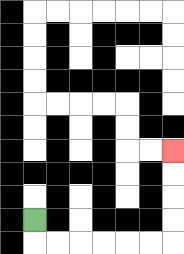{'start': '[1, 9]', 'end': '[7, 6]', 'path_directions': 'D,R,R,R,R,R,R,U,U,U,U', 'path_coordinates': '[[1, 9], [1, 10], [2, 10], [3, 10], [4, 10], [5, 10], [6, 10], [7, 10], [7, 9], [7, 8], [7, 7], [7, 6]]'}